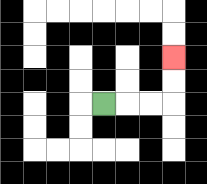{'start': '[4, 4]', 'end': '[7, 2]', 'path_directions': 'R,R,R,U,U', 'path_coordinates': '[[4, 4], [5, 4], [6, 4], [7, 4], [7, 3], [7, 2]]'}